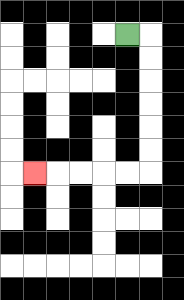{'start': '[5, 1]', 'end': '[1, 7]', 'path_directions': 'R,D,D,D,D,D,D,L,L,L,L,L', 'path_coordinates': '[[5, 1], [6, 1], [6, 2], [6, 3], [6, 4], [6, 5], [6, 6], [6, 7], [5, 7], [4, 7], [3, 7], [2, 7], [1, 7]]'}